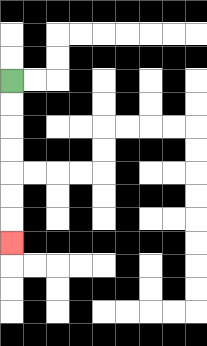{'start': '[0, 3]', 'end': '[0, 10]', 'path_directions': 'D,D,D,D,D,D,D', 'path_coordinates': '[[0, 3], [0, 4], [0, 5], [0, 6], [0, 7], [0, 8], [0, 9], [0, 10]]'}